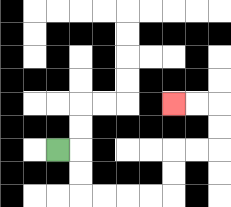{'start': '[2, 6]', 'end': '[7, 4]', 'path_directions': 'R,D,D,R,R,R,R,U,U,R,R,U,U,L,L', 'path_coordinates': '[[2, 6], [3, 6], [3, 7], [3, 8], [4, 8], [5, 8], [6, 8], [7, 8], [7, 7], [7, 6], [8, 6], [9, 6], [9, 5], [9, 4], [8, 4], [7, 4]]'}